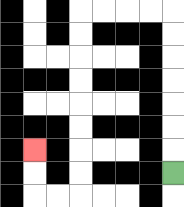{'start': '[7, 7]', 'end': '[1, 6]', 'path_directions': 'U,U,U,U,U,U,U,L,L,L,L,D,D,D,D,D,D,D,D,L,L,U,U', 'path_coordinates': '[[7, 7], [7, 6], [7, 5], [7, 4], [7, 3], [7, 2], [7, 1], [7, 0], [6, 0], [5, 0], [4, 0], [3, 0], [3, 1], [3, 2], [3, 3], [3, 4], [3, 5], [3, 6], [3, 7], [3, 8], [2, 8], [1, 8], [1, 7], [1, 6]]'}